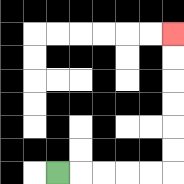{'start': '[2, 7]', 'end': '[7, 1]', 'path_directions': 'R,R,R,R,R,U,U,U,U,U,U', 'path_coordinates': '[[2, 7], [3, 7], [4, 7], [5, 7], [6, 7], [7, 7], [7, 6], [7, 5], [7, 4], [7, 3], [7, 2], [7, 1]]'}